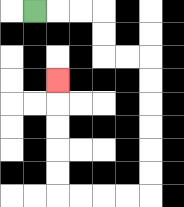{'start': '[1, 0]', 'end': '[2, 3]', 'path_directions': 'R,R,R,D,D,R,R,D,D,D,D,D,D,L,L,L,L,U,U,U,U,U', 'path_coordinates': '[[1, 0], [2, 0], [3, 0], [4, 0], [4, 1], [4, 2], [5, 2], [6, 2], [6, 3], [6, 4], [6, 5], [6, 6], [6, 7], [6, 8], [5, 8], [4, 8], [3, 8], [2, 8], [2, 7], [2, 6], [2, 5], [2, 4], [2, 3]]'}